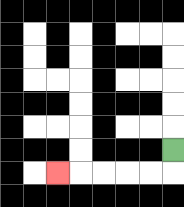{'start': '[7, 6]', 'end': '[2, 7]', 'path_directions': 'D,L,L,L,L,L', 'path_coordinates': '[[7, 6], [7, 7], [6, 7], [5, 7], [4, 7], [3, 7], [2, 7]]'}